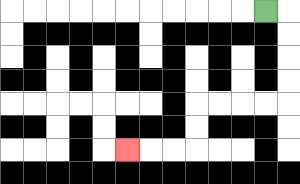{'start': '[11, 0]', 'end': '[5, 6]', 'path_directions': 'R,D,D,D,D,L,L,L,L,D,D,L,L,L', 'path_coordinates': '[[11, 0], [12, 0], [12, 1], [12, 2], [12, 3], [12, 4], [11, 4], [10, 4], [9, 4], [8, 4], [8, 5], [8, 6], [7, 6], [6, 6], [5, 6]]'}